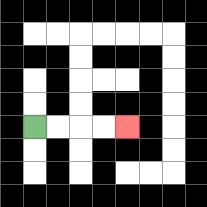{'start': '[1, 5]', 'end': '[5, 5]', 'path_directions': 'R,R,R,R', 'path_coordinates': '[[1, 5], [2, 5], [3, 5], [4, 5], [5, 5]]'}